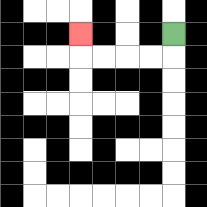{'start': '[7, 1]', 'end': '[3, 1]', 'path_directions': 'D,L,L,L,L,U', 'path_coordinates': '[[7, 1], [7, 2], [6, 2], [5, 2], [4, 2], [3, 2], [3, 1]]'}